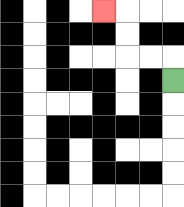{'start': '[7, 3]', 'end': '[4, 0]', 'path_directions': 'U,L,L,U,U,L', 'path_coordinates': '[[7, 3], [7, 2], [6, 2], [5, 2], [5, 1], [5, 0], [4, 0]]'}